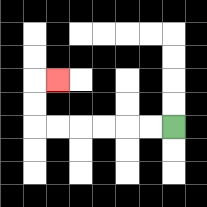{'start': '[7, 5]', 'end': '[2, 3]', 'path_directions': 'L,L,L,L,L,L,U,U,R', 'path_coordinates': '[[7, 5], [6, 5], [5, 5], [4, 5], [3, 5], [2, 5], [1, 5], [1, 4], [1, 3], [2, 3]]'}